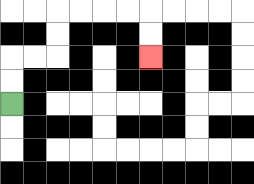{'start': '[0, 4]', 'end': '[6, 2]', 'path_directions': 'U,U,R,R,U,U,R,R,R,R,D,D', 'path_coordinates': '[[0, 4], [0, 3], [0, 2], [1, 2], [2, 2], [2, 1], [2, 0], [3, 0], [4, 0], [5, 0], [6, 0], [6, 1], [6, 2]]'}